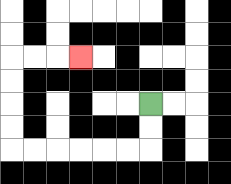{'start': '[6, 4]', 'end': '[3, 2]', 'path_directions': 'D,D,L,L,L,L,L,L,U,U,U,U,R,R,R', 'path_coordinates': '[[6, 4], [6, 5], [6, 6], [5, 6], [4, 6], [3, 6], [2, 6], [1, 6], [0, 6], [0, 5], [0, 4], [0, 3], [0, 2], [1, 2], [2, 2], [3, 2]]'}